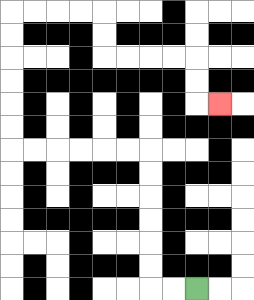{'start': '[8, 12]', 'end': '[9, 4]', 'path_directions': 'L,L,U,U,U,U,U,U,L,L,L,L,L,L,U,U,U,U,U,U,R,R,R,R,D,D,R,R,R,R,D,D,R', 'path_coordinates': '[[8, 12], [7, 12], [6, 12], [6, 11], [6, 10], [6, 9], [6, 8], [6, 7], [6, 6], [5, 6], [4, 6], [3, 6], [2, 6], [1, 6], [0, 6], [0, 5], [0, 4], [0, 3], [0, 2], [0, 1], [0, 0], [1, 0], [2, 0], [3, 0], [4, 0], [4, 1], [4, 2], [5, 2], [6, 2], [7, 2], [8, 2], [8, 3], [8, 4], [9, 4]]'}